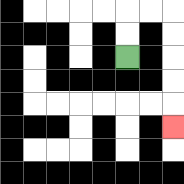{'start': '[5, 2]', 'end': '[7, 5]', 'path_directions': 'U,U,R,R,D,D,D,D,D', 'path_coordinates': '[[5, 2], [5, 1], [5, 0], [6, 0], [7, 0], [7, 1], [7, 2], [7, 3], [7, 4], [7, 5]]'}